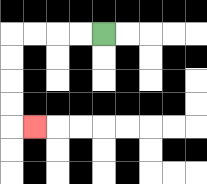{'start': '[4, 1]', 'end': '[1, 5]', 'path_directions': 'L,L,L,L,D,D,D,D,R', 'path_coordinates': '[[4, 1], [3, 1], [2, 1], [1, 1], [0, 1], [0, 2], [0, 3], [0, 4], [0, 5], [1, 5]]'}